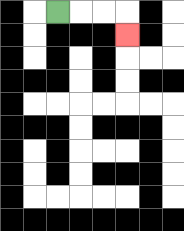{'start': '[2, 0]', 'end': '[5, 1]', 'path_directions': 'R,R,R,D', 'path_coordinates': '[[2, 0], [3, 0], [4, 0], [5, 0], [5, 1]]'}